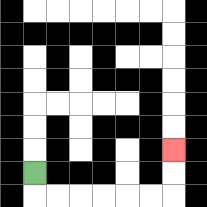{'start': '[1, 7]', 'end': '[7, 6]', 'path_directions': 'D,R,R,R,R,R,R,U,U', 'path_coordinates': '[[1, 7], [1, 8], [2, 8], [3, 8], [4, 8], [5, 8], [6, 8], [7, 8], [7, 7], [7, 6]]'}